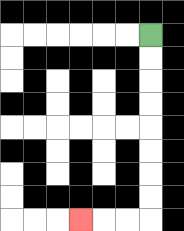{'start': '[6, 1]', 'end': '[3, 9]', 'path_directions': 'D,D,D,D,D,D,D,D,L,L,L', 'path_coordinates': '[[6, 1], [6, 2], [6, 3], [6, 4], [6, 5], [6, 6], [6, 7], [6, 8], [6, 9], [5, 9], [4, 9], [3, 9]]'}